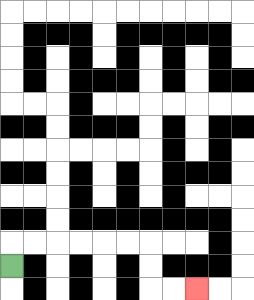{'start': '[0, 11]', 'end': '[8, 12]', 'path_directions': 'U,R,R,R,R,R,R,D,D,R,R', 'path_coordinates': '[[0, 11], [0, 10], [1, 10], [2, 10], [3, 10], [4, 10], [5, 10], [6, 10], [6, 11], [6, 12], [7, 12], [8, 12]]'}